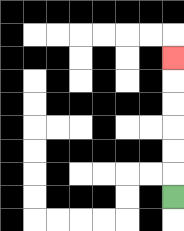{'start': '[7, 8]', 'end': '[7, 2]', 'path_directions': 'U,U,U,U,U,U', 'path_coordinates': '[[7, 8], [7, 7], [7, 6], [7, 5], [7, 4], [7, 3], [7, 2]]'}